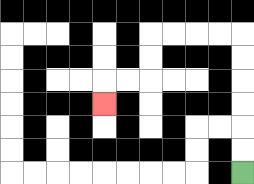{'start': '[10, 7]', 'end': '[4, 4]', 'path_directions': 'U,U,U,U,U,U,L,L,L,L,D,D,L,L,D', 'path_coordinates': '[[10, 7], [10, 6], [10, 5], [10, 4], [10, 3], [10, 2], [10, 1], [9, 1], [8, 1], [7, 1], [6, 1], [6, 2], [6, 3], [5, 3], [4, 3], [4, 4]]'}